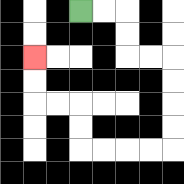{'start': '[3, 0]', 'end': '[1, 2]', 'path_directions': 'R,R,D,D,R,R,D,D,D,D,L,L,L,L,U,U,L,L,U,U', 'path_coordinates': '[[3, 0], [4, 0], [5, 0], [5, 1], [5, 2], [6, 2], [7, 2], [7, 3], [7, 4], [7, 5], [7, 6], [6, 6], [5, 6], [4, 6], [3, 6], [3, 5], [3, 4], [2, 4], [1, 4], [1, 3], [1, 2]]'}